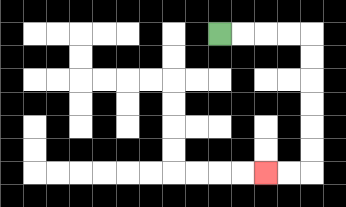{'start': '[9, 1]', 'end': '[11, 7]', 'path_directions': 'R,R,R,R,D,D,D,D,D,D,L,L', 'path_coordinates': '[[9, 1], [10, 1], [11, 1], [12, 1], [13, 1], [13, 2], [13, 3], [13, 4], [13, 5], [13, 6], [13, 7], [12, 7], [11, 7]]'}